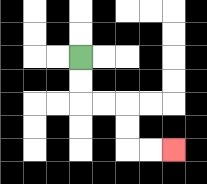{'start': '[3, 2]', 'end': '[7, 6]', 'path_directions': 'D,D,R,R,D,D,R,R', 'path_coordinates': '[[3, 2], [3, 3], [3, 4], [4, 4], [5, 4], [5, 5], [5, 6], [6, 6], [7, 6]]'}